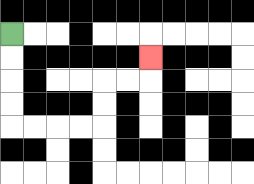{'start': '[0, 1]', 'end': '[6, 2]', 'path_directions': 'D,D,D,D,R,R,R,R,U,U,R,R,U', 'path_coordinates': '[[0, 1], [0, 2], [0, 3], [0, 4], [0, 5], [1, 5], [2, 5], [3, 5], [4, 5], [4, 4], [4, 3], [5, 3], [6, 3], [6, 2]]'}